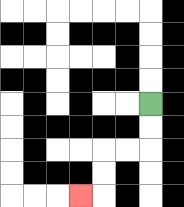{'start': '[6, 4]', 'end': '[3, 8]', 'path_directions': 'D,D,L,L,D,D,L', 'path_coordinates': '[[6, 4], [6, 5], [6, 6], [5, 6], [4, 6], [4, 7], [4, 8], [3, 8]]'}